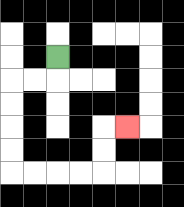{'start': '[2, 2]', 'end': '[5, 5]', 'path_directions': 'D,L,L,D,D,D,D,R,R,R,R,U,U,R', 'path_coordinates': '[[2, 2], [2, 3], [1, 3], [0, 3], [0, 4], [0, 5], [0, 6], [0, 7], [1, 7], [2, 7], [3, 7], [4, 7], [4, 6], [4, 5], [5, 5]]'}